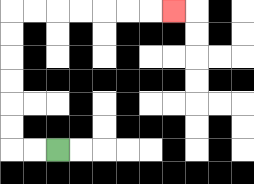{'start': '[2, 6]', 'end': '[7, 0]', 'path_directions': 'L,L,U,U,U,U,U,U,R,R,R,R,R,R,R', 'path_coordinates': '[[2, 6], [1, 6], [0, 6], [0, 5], [0, 4], [0, 3], [0, 2], [0, 1], [0, 0], [1, 0], [2, 0], [3, 0], [4, 0], [5, 0], [6, 0], [7, 0]]'}